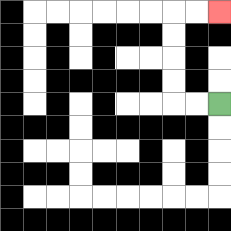{'start': '[9, 4]', 'end': '[9, 0]', 'path_directions': 'L,L,U,U,U,U,R,R', 'path_coordinates': '[[9, 4], [8, 4], [7, 4], [7, 3], [7, 2], [7, 1], [7, 0], [8, 0], [9, 0]]'}